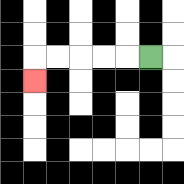{'start': '[6, 2]', 'end': '[1, 3]', 'path_directions': 'L,L,L,L,L,D', 'path_coordinates': '[[6, 2], [5, 2], [4, 2], [3, 2], [2, 2], [1, 2], [1, 3]]'}